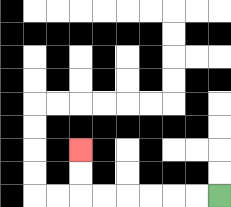{'start': '[9, 8]', 'end': '[3, 6]', 'path_directions': 'L,L,L,L,L,L,U,U', 'path_coordinates': '[[9, 8], [8, 8], [7, 8], [6, 8], [5, 8], [4, 8], [3, 8], [3, 7], [3, 6]]'}